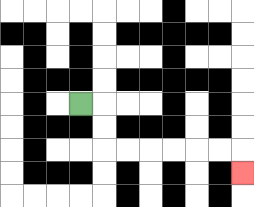{'start': '[3, 4]', 'end': '[10, 7]', 'path_directions': 'R,D,D,R,R,R,R,R,R,D', 'path_coordinates': '[[3, 4], [4, 4], [4, 5], [4, 6], [5, 6], [6, 6], [7, 6], [8, 6], [9, 6], [10, 6], [10, 7]]'}